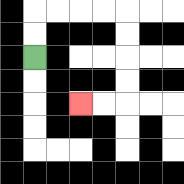{'start': '[1, 2]', 'end': '[3, 4]', 'path_directions': 'U,U,R,R,R,R,D,D,D,D,L,L', 'path_coordinates': '[[1, 2], [1, 1], [1, 0], [2, 0], [3, 0], [4, 0], [5, 0], [5, 1], [5, 2], [5, 3], [5, 4], [4, 4], [3, 4]]'}